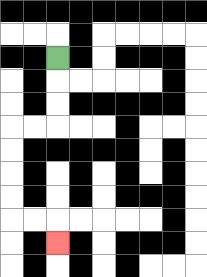{'start': '[2, 2]', 'end': '[2, 10]', 'path_directions': 'D,D,D,L,L,D,D,D,D,R,R,D', 'path_coordinates': '[[2, 2], [2, 3], [2, 4], [2, 5], [1, 5], [0, 5], [0, 6], [0, 7], [0, 8], [0, 9], [1, 9], [2, 9], [2, 10]]'}